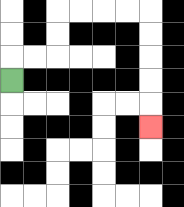{'start': '[0, 3]', 'end': '[6, 5]', 'path_directions': 'U,R,R,U,U,R,R,R,R,D,D,D,D,D', 'path_coordinates': '[[0, 3], [0, 2], [1, 2], [2, 2], [2, 1], [2, 0], [3, 0], [4, 0], [5, 0], [6, 0], [6, 1], [6, 2], [6, 3], [6, 4], [6, 5]]'}